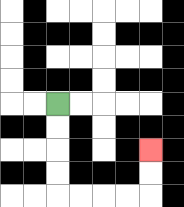{'start': '[2, 4]', 'end': '[6, 6]', 'path_directions': 'D,D,D,D,R,R,R,R,U,U', 'path_coordinates': '[[2, 4], [2, 5], [2, 6], [2, 7], [2, 8], [3, 8], [4, 8], [5, 8], [6, 8], [6, 7], [6, 6]]'}